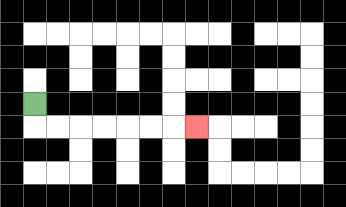{'start': '[1, 4]', 'end': '[8, 5]', 'path_directions': 'D,R,R,R,R,R,R,R', 'path_coordinates': '[[1, 4], [1, 5], [2, 5], [3, 5], [4, 5], [5, 5], [6, 5], [7, 5], [8, 5]]'}